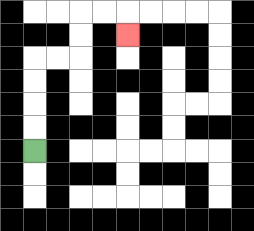{'start': '[1, 6]', 'end': '[5, 1]', 'path_directions': 'U,U,U,U,R,R,U,U,R,R,D', 'path_coordinates': '[[1, 6], [1, 5], [1, 4], [1, 3], [1, 2], [2, 2], [3, 2], [3, 1], [3, 0], [4, 0], [5, 0], [5, 1]]'}